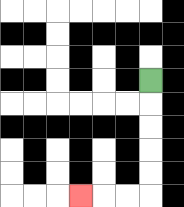{'start': '[6, 3]', 'end': '[3, 8]', 'path_directions': 'D,D,D,D,D,L,L,L', 'path_coordinates': '[[6, 3], [6, 4], [6, 5], [6, 6], [6, 7], [6, 8], [5, 8], [4, 8], [3, 8]]'}